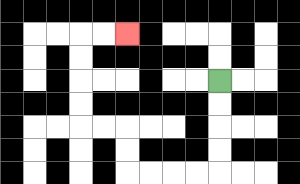{'start': '[9, 3]', 'end': '[5, 1]', 'path_directions': 'D,D,D,D,L,L,L,L,U,U,L,L,U,U,U,U,R,R', 'path_coordinates': '[[9, 3], [9, 4], [9, 5], [9, 6], [9, 7], [8, 7], [7, 7], [6, 7], [5, 7], [5, 6], [5, 5], [4, 5], [3, 5], [3, 4], [3, 3], [3, 2], [3, 1], [4, 1], [5, 1]]'}